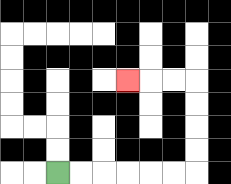{'start': '[2, 7]', 'end': '[5, 3]', 'path_directions': 'R,R,R,R,R,R,U,U,U,U,L,L,L', 'path_coordinates': '[[2, 7], [3, 7], [4, 7], [5, 7], [6, 7], [7, 7], [8, 7], [8, 6], [8, 5], [8, 4], [8, 3], [7, 3], [6, 3], [5, 3]]'}